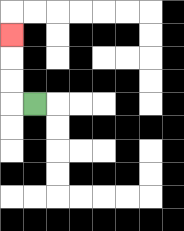{'start': '[1, 4]', 'end': '[0, 1]', 'path_directions': 'L,U,U,U', 'path_coordinates': '[[1, 4], [0, 4], [0, 3], [0, 2], [0, 1]]'}